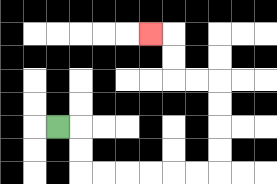{'start': '[2, 5]', 'end': '[6, 1]', 'path_directions': 'R,D,D,R,R,R,R,R,R,U,U,U,U,L,L,U,U,L', 'path_coordinates': '[[2, 5], [3, 5], [3, 6], [3, 7], [4, 7], [5, 7], [6, 7], [7, 7], [8, 7], [9, 7], [9, 6], [9, 5], [9, 4], [9, 3], [8, 3], [7, 3], [7, 2], [7, 1], [6, 1]]'}